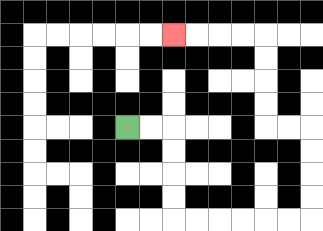{'start': '[5, 5]', 'end': '[7, 1]', 'path_directions': 'R,R,D,D,D,D,R,R,R,R,R,R,U,U,U,U,L,L,U,U,U,U,L,L,L,L', 'path_coordinates': '[[5, 5], [6, 5], [7, 5], [7, 6], [7, 7], [7, 8], [7, 9], [8, 9], [9, 9], [10, 9], [11, 9], [12, 9], [13, 9], [13, 8], [13, 7], [13, 6], [13, 5], [12, 5], [11, 5], [11, 4], [11, 3], [11, 2], [11, 1], [10, 1], [9, 1], [8, 1], [7, 1]]'}